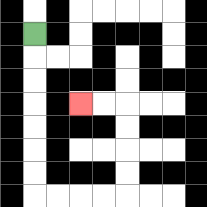{'start': '[1, 1]', 'end': '[3, 4]', 'path_directions': 'D,D,D,D,D,D,D,R,R,R,R,U,U,U,U,L,L', 'path_coordinates': '[[1, 1], [1, 2], [1, 3], [1, 4], [1, 5], [1, 6], [1, 7], [1, 8], [2, 8], [3, 8], [4, 8], [5, 8], [5, 7], [5, 6], [5, 5], [5, 4], [4, 4], [3, 4]]'}